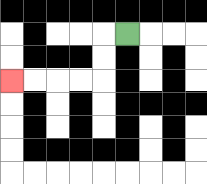{'start': '[5, 1]', 'end': '[0, 3]', 'path_directions': 'L,D,D,L,L,L,L', 'path_coordinates': '[[5, 1], [4, 1], [4, 2], [4, 3], [3, 3], [2, 3], [1, 3], [0, 3]]'}